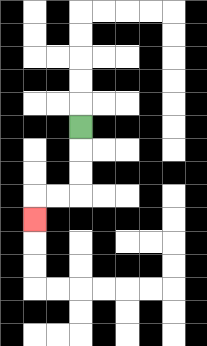{'start': '[3, 5]', 'end': '[1, 9]', 'path_directions': 'D,D,D,L,L,D', 'path_coordinates': '[[3, 5], [3, 6], [3, 7], [3, 8], [2, 8], [1, 8], [1, 9]]'}